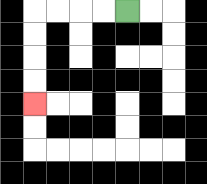{'start': '[5, 0]', 'end': '[1, 4]', 'path_directions': 'L,L,L,L,D,D,D,D', 'path_coordinates': '[[5, 0], [4, 0], [3, 0], [2, 0], [1, 0], [1, 1], [1, 2], [1, 3], [1, 4]]'}